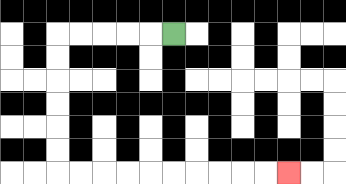{'start': '[7, 1]', 'end': '[12, 7]', 'path_directions': 'L,L,L,L,L,D,D,D,D,D,D,R,R,R,R,R,R,R,R,R,R', 'path_coordinates': '[[7, 1], [6, 1], [5, 1], [4, 1], [3, 1], [2, 1], [2, 2], [2, 3], [2, 4], [2, 5], [2, 6], [2, 7], [3, 7], [4, 7], [5, 7], [6, 7], [7, 7], [8, 7], [9, 7], [10, 7], [11, 7], [12, 7]]'}